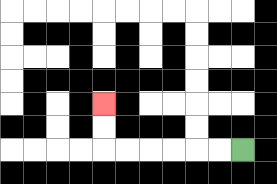{'start': '[10, 6]', 'end': '[4, 4]', 'path_directions': 'L,L,L,L,L,L,U,U', 'path_coordinates': '[[10, 6], [9, 6], [8, 6], [7, 6], [6, 6], [5, 6], [4, 6], [4, 5], [4, 4]]'}